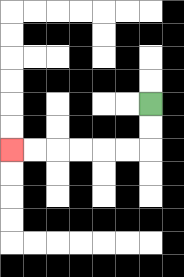{'start': '[6, 4]', 'end': '[0, 6]', 'path_directions': 'D,D,L,L,L,L,L,L', 'path_coordinates': '[[6, 4], [6, 5], [6, 6], [5, 6], [4, 6], [3, 6], [2, 6], [1, 6], [0, 6]]'}